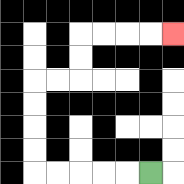{'start': '[6, 7]', 'end': '[7, 1]', 'path_directions': 'L,L,L,L,L,U,U,U,U,R,R,U,U,R,R,R,R', 'path_coordinates': '[[6, 7], [5, 7], [4, 7], [3, 7], [2, 7], [1, 7], [1, 6], [1, 5], [1, 4], [1, 3], [2, 3], [3, 3], [3, 2], [3, 1], [4, 1], [5, 1], [6, 1], [7, 1]]'}